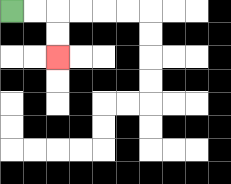{'start': '[0, 0]', 'end': '[2, 2]', 'path_directions': 'R,R,D,D', 'path_coordinates': '[[0, 0], [1, 0], [2, 0], [2, 1], [2, 2]]'}